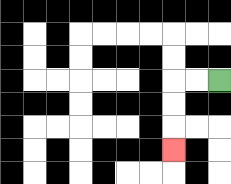{'start': '[9, 3]', 'end': '[7, 6]', 'path_directions': 'L,L,D,D,D', 'path_coordinates': '[[9, 3], [8, 3], [7, 3], [7, 4], [7, 5], [7, 6]]'}